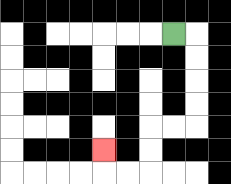{'start': '[7, 1]', 'end': '[4, 6]', 'path_directions': 'R,D,D,D,D,L,L,D,D,L,L,U', 'path_coordinates': '[[7, 1], [8, 1], [8, 2], [8, 3], [8, 4], [8, 5], [7, 5], [6, 5], [6, 6], [6, 7], [5, 7], [4, 7], [4, 6]]'}